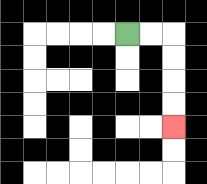{'start': '[5, 1]', 'end': '[7, 5]', 'path_directions': 'R,R,D,D,D,D', 'path_coordinates': '[[5, 1], [6, 1], [7, 1], [7, 2], [7, 3], [7, 4], [7, 5]]'}